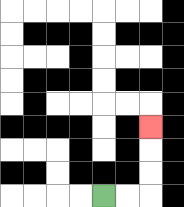{'start': '[4, 8]', 'end': '[6, 5]', 'path_directions': 'R,R,U,U,U', 'path_coordinates': '[[4, 8], [5, 8], [6, 8], [6, 7], [6, 6], [6, 5]]'}